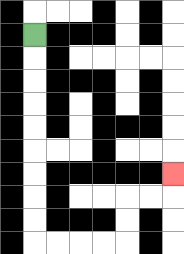{'start': '[1, 1]', 'end': '[7, 7]', 'path_directions': 'D,D,D,D,D,D,D,D,D,R,R,R,R,U,U,R,R,U', 'path_coordinates': '[[1, 1], [1, 2], [1, 3], [1, 4], [1, 5], [1, 6], [1, 7], [1, 8], [1, 9], [1, 10], [2, 10], [3, 10], [4, 10], [5, 10], [5, 9], [5, 8], [6, 8], [7, 8], [7, 7]]'}